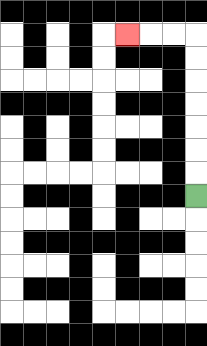{'start': '[8, 8]', 'end': '[5, 1]', 'path_directions': 'U,U,U,U,U,U,U,L,L,L', 'path_coordinates': '[[8, 8], [8, 7], [8, 6], [8, 5], [8, 4], [8, 3], [8, 2], [8, 1], [7, 1], [6, 1], [5, 1]]'}